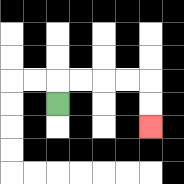{'start': '[2, 4]', 'end': '[6, 5]', 'path_directions': 'U,R,R,R,R,D,D', 'path_coordinates': '[[2, 4], [2, 3], [3, 3], [4, 3], [5, 3], [6, 3], [6, 4], [6, 5]]'}